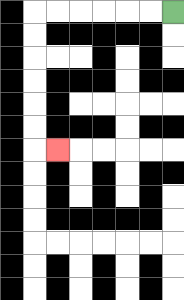{'start': '[7, 0]', 'end': '[2, 6]', 'path_directions': 'L,L,L,L,L,L,D,D,D,D,D,D,R', 'path_coordinates': '[[7, 0], [6, 0], [5, 0], [4, 0], [3, 0], [2, 0], [1, 0], [1, 1], [1, 2], [1, 3], [1, 4], [1, 5], [1, 6], [2, 6]]'}